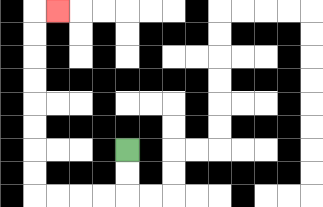{'start': '[5, 6]', 'end': '[2, 0]', 'path_directions': 'D,D,L,L,L,L,U,U,U,U,U,U,U,U,R', 'path_coordinates': '[[5, 6], [5, 7], [5, 8], [4, 8], [3, 8], [2, 8], [1, 8], [1, 7], [1, 6], [1, 5], [1, 4], [1, 3], [1, 2], [1, 1], [1, 0], [2, 0]]'}